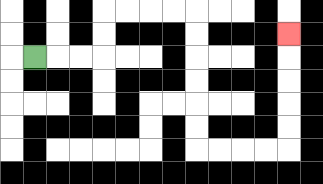{'start': '[1, 2]', 'end': '[12, 1]', 'path_directions': 'R,R,R,U,U,R,R,R,R,D,D,D,D,D,D,R,R,R,R,U,U,U,U,U', 'path_coordinates': '[[1, 2], [2, 2], [3, 2], [4, 2], [4, 1], [4, 0], [5, 0], [6, 0], [7, 0], [8, 0], [8, 1], [8, 2], [8, 3], [8, 4], [8, 5], [8, 6], [9, 6], [10, 6], [11, 6], [12, 6], [12, 5], [12, 4], [12, 3], [12, 2], [12, 1]]'}